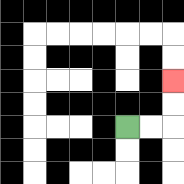{'start': '[5, 5]', 'end': '[7, 3]', 'path_directions': 'R,R,U,U', 'path_coordinates': '[[5, 5], [6, 5], [7, 5], [7, 4], [7, 3]]'}